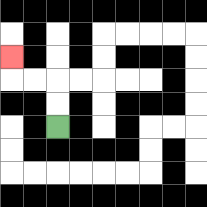{'start': '[2, 5]', 'end': '[0, 2]', 'path_directions': 'U,U,L,L,U', 'path_coordinates': '[[2, 5], [2, 4], [2, 3], [1, 3], [0, 3], [0, 2]]'}